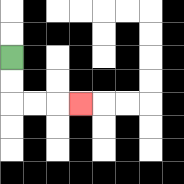{'start': '[0, 2]', 'end': '[3, 4]', 'path_directions': 'D,D,R,R,R', 'path_coordinates': '[[0, 2], [0, 3], [0, 4], [1, 4], [2, 4], [3, 4]]'}